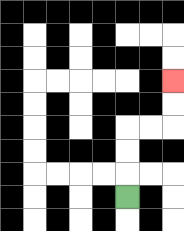{'start': '[5, 8]', 'end': '[7, 3]', 'path_directions': 'U,U,U,R,R,U,U', 'path_coordinates': '[[5, 8], [5, 7], [5, 6], [5, 5], [6, 5], [7, 5], [7, 4], [7, 3]]'}